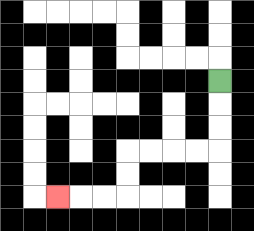{'start': '[9, 3]', 'end': '[2, 8]', 'path_directions': 'D,D,D,L,L,L,L,D,D,L,L,L', 'path_coordinates': '[[9, 3], [9, 4], [9, 5], [9, 6], [8, 6], [7, 6], [6, 6], [5, 6], [5, 7], [5, 8], [4, 8], [3, 8], [2, 8]]'}